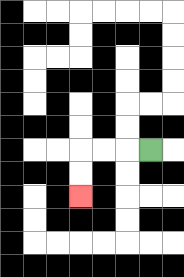{'start': '[6, 6]', 'end': '[3, 8]', 'path_directions': 'L,L,L,D,D', 'path_coordinates': '[[6, 6], [5, 6], [4, 6], [3, 6], [3, 7], [3, 8]]'}